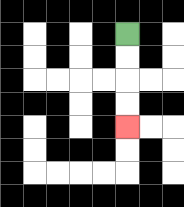{'start': '[5, 1]', 'end': '[5, 5]', 'path_directions': 'D,D,D,D', 'path_coordinates': '[[5, 1], [5, 2], [5, 3], [5, 4], [5, 5]]'}